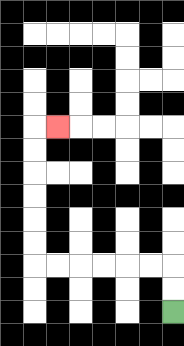{'start': '[7, 13]', 'end': '[2, 5]', 'path_directions': 'U,U,L,L,L,L,L,L,U,U,U,U,U,U,R', 'path_coordinates': '[[7, 13], [7, 12], [7, 11], [6, 11], [5, 11], [4, 11], [3, 11], [2, 11], [1, 11], [1, 10], [1, 9], [1, 8], [1, 7], [1, 6], [1, 5], [2, 5]]'}